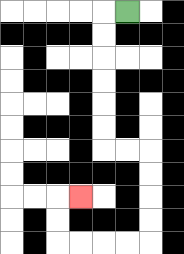{'start': '[5, 0]', 'end': '[3, 8]', 'path_directions': 'L,D,D,D,D,D,D,R,R,D,D,D,D,L,L,L,L,U,U,R', 'path_coordinates': '[[5, 0], [4, 0], [4, 1], [4, 2], [4, 3], [4, 4], [4, 5], [4, 6], [5, 6], [6, 6], [6, 7], [6, 8], [6, 9], [6, 10], [5, 10], [4, 10], [3, 10], [2, 10], [2, 9], [2, 8], [3, 8]]'}